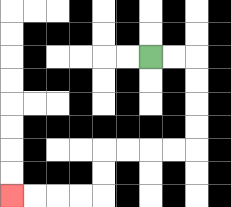{'start': '[6, 2]', 'end': '[0, 8]', 'path_directions': 'R,R,D,D,D,D,L,L,L,L,D,D,L,L,L,L', 'path_coordinates': '[[6, 2], [7, 2], [8, 2], [8, 3], [8, 4], [8, 5], [8, 6], [7, 6], [6, 6], [5, 6], [4, 6], [4, 7], [4, 8], [3, 8], [2, 8], [1, 8], [0, 8]]'}